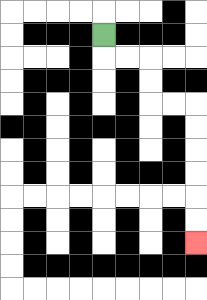{'start': '[4, 1]', 'end': '[8, 10]', 'path_directions': 'D,R,R,D,D,R,R,D,D,D,D,D,D', 'path_coordinates': '[[4, 1], [4, 2], [5, 2], [6, 2], [6, 3], [6, 4], [7, 4], [8, 4], [8, 5], [8, 6], [8, 7], [8, 8], [8, 9], [8, 10]]'}